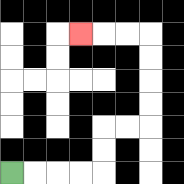{'start': '[0, 7]', 'end': '[3, 1]', 'path_directions': 'R,R,R,R,U,U,R,R,U,U,U,U,L,L,L', 'path_coordinates': '[[0, 7], [1, 7], [2, 7], [3, 7], [4, 7], [4, 6], [4, 5], [5, 5], [6, 5], [6, 4], [6, 3], [6, 2], [6, 1], [5, 1], [4, 1], [3, 1]]'}